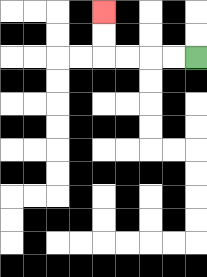{'start': '[8, 2]', 'end': '[4, 0]', 'path_directions': 'L,L,L,L,U,U', 'path_coordinates': '[[8, 2], [7, 2], [6, 2], [5, 2], [4, 2], [4, 1], [4, 0]]'}